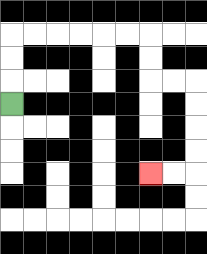{'start': '[0, 4]', 'end': '[6, 7]', 'path_directions': 'U,U,U,R,R,R,R,R,R,D,D,R,R,D,D,D,D,L,L', 'path_coordinates': '[[0, 4], [0, 3], [0, 2], [0, 1], [1, 1], [2, 1], [3, 1], [4, 1], [5, 1], [6, 1], [6, 2], [6, 3], [7, 3], [8, 3], [8, 4], [8, 5], [8, 6], [8, 7], [7, 7], [6, 7]]'}